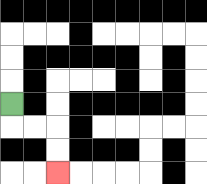{'start': '[0, 4]', 'end': '[2, 7]', 'path_directions': 'D,R,R,D,D', 'path_coordinates': '[[0, 4], [0, 5], [1, 5], [2, 5], [2, 6], [2, 7]]'}